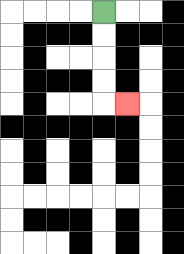{'start': '[4, 0]', 'end': '[5, 4]', 'path_directions': 'D,D,D,D,R', 'path_coordinates': '[[4, 0], [4, 1], [4, 2], [4, 3], [4, 4], [5, 4]]'}